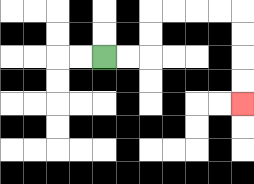{'start': '[4, 2]', 'end': '[10, 4]', 'path_directions': 'R,R,U,U,R,R,R,R,D,D,D,D', 'path_coordinates': '[[4, 2], [5, 2], [6, 2], [6, 1], [6, 0], [7, 0], [8, 0], [9, 0], [10, 0], [10, 1], [10, 2], [10, 3], [10, 4]]'}